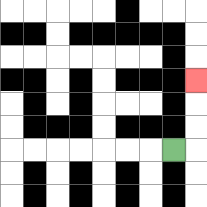{'start': '[7, 6]', 'end': '[8, 3]', 'path_directions': 'R,U,U,U', 'path_coordinates': '[[7, 6], [8, 6], [8, 5], [8, 4], [8, 3]]'}